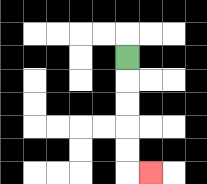{'start': '[5, 2]', 'end': '[6, 7]', 'path_directions': 'D,D,D,D,D,R', 'path_coordinates': '[[5, 2], [5, 3], [5, 4], [5, 5], [5, 6], [5, 7], [6, 7]]'}